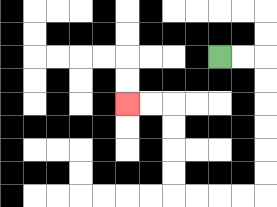{'start': '[9, 2]', 'end': '[5, 4]', 'path_directions': 'R,R,D,D,D,D,D,D,L,L,L,L,U,U,U,U,L,L', 'path_coordinates': '[[9, 2], [10, 2], [11, 2], [11, 3], [11, 4], [11, 5], [11, 6], [11, 7], [11, 8], [10, 8], [9, 8], [8, 8], [7, 8], [7, 7], [7, 6], [7, 5], [7, 4], [6, 4], [5, 4]]'}